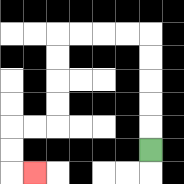{'start': '[6, 6]', 'end': '[1, 7]', 'path_directions': 'U,U,U,U,U,L,L,L,L,D,D,D,D,L,L,D,D,R', 'path_coordinates': '[[6, 6], [6, 5], [6, 4], [6, 3], [6, 2], [6, 1], [5, 1], [4, 1], [3, 1], [2, 1], [2, 2], [2, 3], [2, 4], [2, 5], [1, 5], [0, 5], [0, 6], [0, 7], [1, 7]]'}